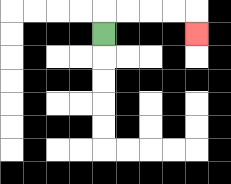{'start': '[4, 1]', 'end': '[8, 1]', 'path_directions': 'U,R,R,R,R,D', 'path_coordinates': '[[4, 1], [4, 0], [5, 0], [6, 0], [7, 0], [8, 0], [8, 1]]'}